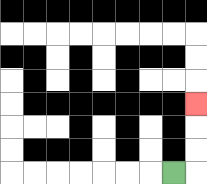{'start': '[7, 7]', 'end': '[8, 4]', 'path_directions': 'R,U,U,U', 'path_coordinates': '[[7, 7], [8, 7], [8, 6], [8, 5], [8, 4]]'}